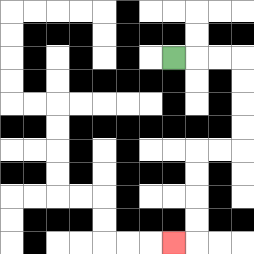{'start': '[7, 2]', 'end': '[7, 10]', 'path_directions': 'R,R,R,D,D,D,D,L,L,D,D,D,D,L', 'path_coordinates': '[[7, 2], [8, 2], [9, 2], [10, 2], [10, 3], [10, 4], [10, 5], [10, 6], [9, 6], [8, 6], [8, 7], [8, 8], [8, 9], [8, 10], [7, 10]]'}